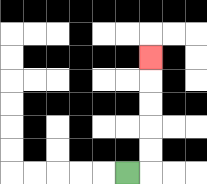{'start': '[5, 7]', 'end': '[6, 2]', 'path_directions': 'R,U,U,U,U,U', 'path_coordinates': '[[5, 7], [6, 7], [6, 6], [6, 5], [6, 4], [6, 3], [6, 2]]'}